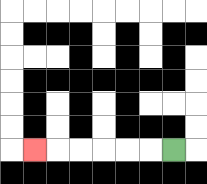{'start': '[7, 6]', 'end': '[1, 6]', 'path_directions': 'L,L,L,L,L,L', 'path_coordinates': '[[7, 6], [6, 6], [5, 6], [4, 6], [3, 6], [2, 6], [1, 6]]'}